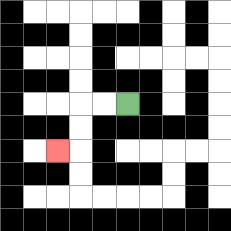{'start': '[5, 4]', 'end': '[2, 6]', 'path_directions': 'L,L,D,D,L', 'path_coordinates': '[[5, 4], [4, 4], [3, 4], [3, 5], [3, 6], [2, 6]]'}